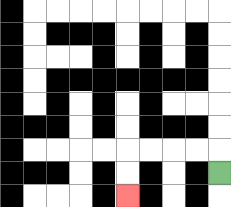{'start': '[9, 7]', 'end': '[5, 8]', 'path_directions': 'U,L,L,L,L,D,D', 'path_coordinates': '[[9, 7], [9, 6], [8, 6], [7, 6], [6, 6], [5, 6], [5, 7], [5, 8]]'}